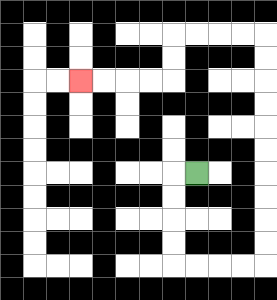{'start': '[8, 7]', 'end': '[3, 3]', 'path_directions': 'L,D,D,D,D,R,R,R,R,U,U,U,U,U,U,U,U,U,U,L,L,L,L,D,D,L,L,L,L', 'path_coordinates': '[[8, 7], [7, 7], [7, 8], [7, 9], [7, 10], [7, 11], [8, 11], [9, 11], [10, 11], [11, 11], [11, 10], [11, 9], [11, 8], [11, 7], [11, 6], [11, 5], [11, 4], [11, 3], [11, 2], [11, 1], [10, 1], [9, 1], [8, 1], [7, 1], [7, 2], [7, 3], [6, 3], [5, 3], [4, 3], [3, 3]]'}